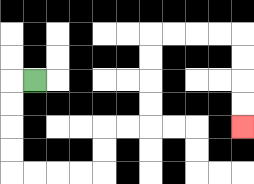{'start': '[1, 3]', 'end': '[10, 5]', 'path_directions': 'L,D,D,D,D,R,R,R,R,U,U,R,R,U,U,U,U,R,R,R,R,D,D,D,D', 'path_coordinates': '[[1, 3], [0, 3], [0, 4], [0, 5], [0, 6], [0, 7], [1, 7], [2, 7], [3, 7], [4, 7], [4, 6], [4, 5], [5, 5], [6, 5], [6, 4], [6, 3], [6, 2], [6, 1], [7, 1], [8, 1], [9, 1], [10, 1], [10, 2], [10, 3], [10, 4], [10, 5]]'}